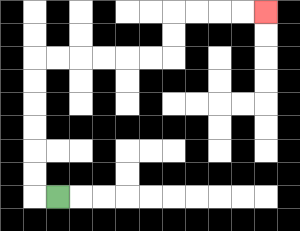{'start': '[2, 8]', 'end': '[11, 0]', 'path_directions': 'L,U,U,U,U,U,U,R,R,R,R,R,R,U,U,R,R,R,R', 'path_coordinates': '[[2, 8], [1, 8], [1, 7], [1, 6], [1, 5], [1, 4], [1, 3], [1, 2], [2, 2], [3, 2], [4, 2], [5, 2], [6, 2], [7, 2], [7, 1], [7, 0], [8, 0], [9, 0], [10, 0], [11, 0]]'}